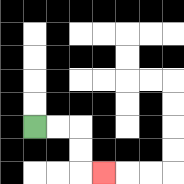{'start': '[1, 5]', 'end': '[4, 7]', 'path_directions': 'R,R,D,D,R', 'path_coordinates': '[[1, 5], [2, 5], [3, 5], [3, 6], [3, 7], [4, 7]]'}